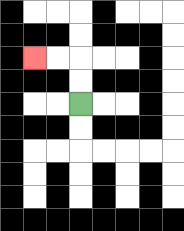{'start': '[3, 4]', 'end': '[1, 2]', 'path_directions': 'U,U,L,L', 'path_coordinates': '[[3, 4], [3, 3], [3, 2], [2, 2], [1, 2]]'}